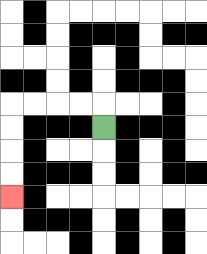{'start': '[4, 5]', 'end': '[0, 8]', 'path_directions': 'U,L,L,L,L,D,D,D,D', 'path_coordinates': '[[4, 5], [4, 4], [3, 4], [2, 4], [1, 4], [0, 4], [0, 5], [0, 6], [0, 7], [0, 8]]'}